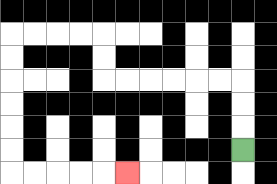{'start': '[10, 6]', 'end': '[5, 7]', 'path_directions': 'U,U,U,L,L,L,L,L,L,U,U,L,L,L,L,D,D,D,D,D,D,R,R,R,R,R', 'path_coordinates': '[[10, 6], [10, 5], [10, 4], [10, 3], [9, 3], [8, 3], [7, 3], [6, 3], [5, 3], [4, 3], [4, 2], [4, 1], [3, 1], [2, 1], [1, 1], [0, 1], [0, 2], [0, 3], [0, 4], [0, 5], [0, 6], [0, 7], [1, 7], [2, 7], [3, 7], [4, 7], [5, 7]]'}